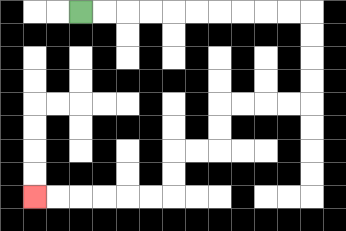{'start': '[3, 0]', 'end': '[1, 8]', 'path_directions': 'R,R,R,R,R,R,R,R,R,R,D,D,D,D,L,L,L,L,D,D,L,L,D,D,L,L,L,L,L,L', 'path_coordinates': '[[3, 0], [4, 0], [5, 0], [6, 0], [7, 0], [8, 0], [9, 0], [10, 0], [11, 0], [12, 0], [13, 0], [13, 1], [13, 2], [13, 3], [13, 4], [12, 4], [11, 4], [10, 4], [9, 4], [9, 5], [9, 6], [8, 6], [7, 6], [7, 7], [7, 8], [6, 8], [5, 8], [4, 8], [3, 8], [2, 8], [1, 8]]'}